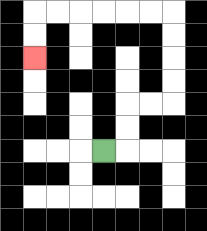{'start': '[4, 6]', 'end': '[1, 2]', 'path_directions': 'R,U,U,R,R,U,U,U,U,L,L,L,L,L,L,D,D', 'path_coordinates': '[[4, 6], [5, 6], [5, 5], [5, 4], [6, 4], [7, 4], [7, 3], [7, 2], [7, 1], [7, 0], [6, 0], [5, 0], [4, 0], [3, 0], [2, 0], [1, 0], [1, 1], [1, 2]]'}